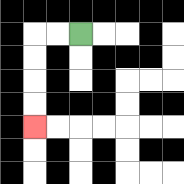{'start': '[3, 1]', 'end': '[1, 5]', 'path_directions': 'L,L,D,D,D,D', 'path_coordinates': '[[3, 1], [2, 1], [1, 1], [1, 2], [1, 3], [1, 4], [1, 5]]'}